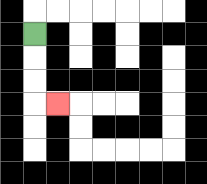{'start': '[1, 1]', 'end': '[2, 4]', 'path_directions': 'D,D,D,R', 'path_coordinates': '[[1, 1], [1, 2], [1, 3], [1, 4], [2, 4]]'}